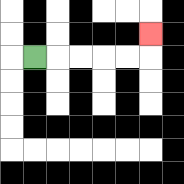{'start': '[1, 2]', 'end': '[6, 1]', 'path_directions': 'R,R,R,R,R,U', 'path_coordinates': '[[1, 2], [2, 2], [3, 2], [4, 2], [5, 2], [6, 2], [6, 1]]'}